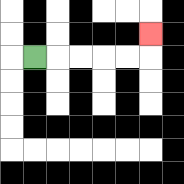{'start': '[1, 2]', 'end': '[6, 1]', 'path_directions': 'R,R,R,R,R,U', 'path_coordinates': '[[1, 2], [2, 2], [3, 2], [4, 2], [5, 2], [6, 2], [6, 1]]'}